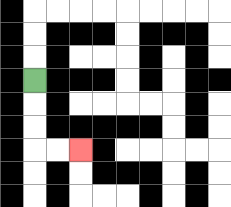{'start': '[1, 3]', 'end': '[3, 6]', 'path_directions': 'D,D,D,R,R', 'path_coordinates': '[[1, 3], [1, 4], [1, 5], [1, 6], [2, 6], [3, 6]]'}